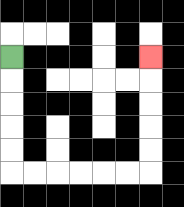{'start': '[0, 2]', 'end': '[6, 2]', 'path_directions': 'D,D,D,D,D,R,R,R,R,R,R,U,U,U,U,U', 'path_coordinates': '[[0, 2], [0, 3], [0, 4], [0, 5], [0, 6], [0, 7], [1, 7], [2, 7], [3, 7], [4, 7], [5, 7], [6, 7], [6, 6], [6, 5], [6, 4], [6, 3], [6, 2]]'}